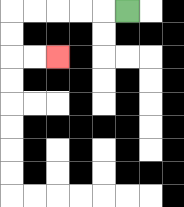{'start': '[5, 0]', 'end': '[2, 2]', 'path_directions': 'L,L,L,L,L,D,D,R,R', 'path_coordinates': '[[5, 0], [4, 0], [3, 0], [2, 0], [1, 0], [0, 0], [0, 1], [0, 2], [1, 2], [2, 2]]'}